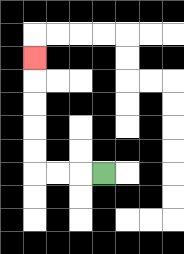{'start': '[4, 7]', 'end': '[1, 2]', 'path_directions': 'L,L,L,U,U,U,U,U', 'path_coordinates': '[[4, 7], [3, 7], [2, 7], [1, 7], [1, 6], [1, 5], [1, 4], [1, 3], [1, 2]]'}